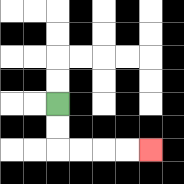{'start': '[2, 4]', 'end': '[6, 6]', 'path_directions': 'D,D,R,R,R,R', 'path_coordinates': '[[2, 4], [2, 5], [2, 6], [3, 6], [4, 6], [5, 6], [6, 6]]'}